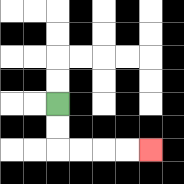{'start': '[2, 4]', 'end': '[6, 6]', 'path_directions': 'D,D,R,R,R,R', 'path_coordinates': '[[2, 4], [2, 5], [2, 6], [3, 6], [4, 6], [5, 6], [6, 6]]'}